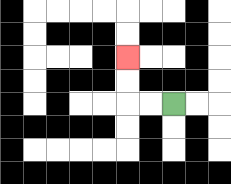{'start': '[7, 4]', 'end': '[5, 2]', 'path_directions': 'L,L,U,U', 'path_coordinates': '[[7, 4], [6, 4], [5, 4], [5, 3], [5, 2]]'}